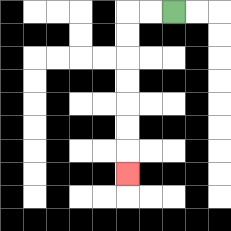{'start': '[7, 0]', 'end': '[5, 7]', 'path_directions': 'L,L,D,D,D,D,D,D,D', 'path_coordinates': '[[7, 0], [6, 0], [5, 0], [5, 1], [5, 2], [5, 3], [5, 4], [5, 5], [5, 6], [5, 7]]'}